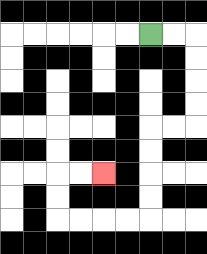{'start': '[6, 1]', 'end': '[4, 7]', 'path_directions': 'R,R,D,D,D,D,L,L,D,D,D,D,L,L,L,L,U,U,R,R', 'path_coordinates': '[[6, 1], [7, 1], [8, 1], [8, 2], [8, 3], [8, 4], [8, 5], [7, 5], [6, 5], [6, 6], [6, 7], [6, 8], [6, 9], [5, 9], [4, 9], [3, 9], [2, 9], [2, 8], [2, 7], [3, 7], [4, 7]]'}